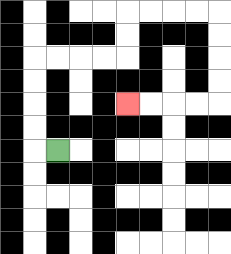{'start': '[2, 6]', 'end': '[5, 4]', 'path_directions': 'L,U,U,U,U,R,R,R,R,U,U,R,R,R,R,D,D,D,D,L,L,L,L', 'path_coordinates': '[[2, 6], [1, 6], [1, 5], [1, 4], [1, 3], [1, 2], [2, 2], [3, 2], [4, 2], [5, 2], [5, 1], [5, 0], [6, 0], [7, 0], [8, 0], [9, 0], [9, 1], [9, 2], [9, 3], [9, 4], [8, 4], [7, 4], [6, 4], [5, 4]]'}